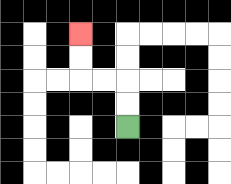{'start': '[5, 5]', 'end': '[3, 1]', 'path_directions': 'U,U,L,L,U,U', 'path_coordinates': '[[5, 5], [5, 4], [5, 3], [4, 3], [3, 3], [3, 2], [3, 1]]'}